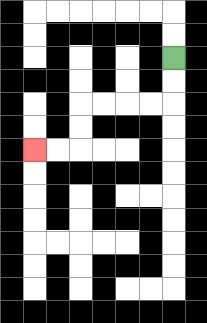{'start': '[7, 2]', 'end': '[1, 6]', 'path_directions': 'D,D,L,L,L,L,D,D,L,L', 'path_coordinates': '[[7, 2], [7, 3], [7, 4], [6, 4], [5, 4], [4, 4], [3, 4], [3, 5], [3, 6], [2, 6], [1, 6]]'}